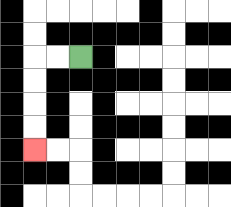{'start': '[3, 2]', 'end': '[1, 6]', 'path_directions': 'L,L,D,D,D,D', 'path_coordinates': '[[3, 2], [2, 2], [1, 2], [1, 3], [1, 4], [1, 5], [1, 6]]'}